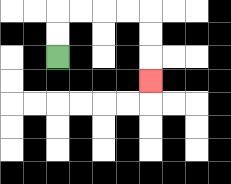{'start': '[2, 2]', 'end': '[6, 3]', 'path_directions': 'U,U,R,R,R,R,D,D,D', 'path_coordinates': '[[2, 2], [2, 1], [2, 0], [3, 0], [4, 0], [5, 0], [6, 0], [6, 1], [6, 2], [6, 3]]'}